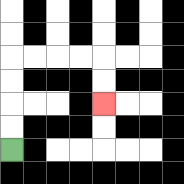{'start': '[0, 6]', 'end': '[4, 4]', 'path_directions': 'U,U,U,U,R,R,R,R,D,D', 'path_coordinates': '[[0, 6], [0, 5], [0, 4], [0, 3], [0, 2], [1, 2], [2, 2], [3, 2], [4, 2], [4, 3], [4, 4]]'}